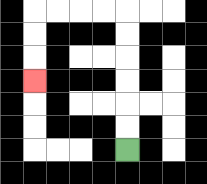{'start': '[5, 6]', 'end': '[1, 3]', 'path_directions': 'U,U,U,U,U,U,L,L,L,L,D,D,D', 'path_coordinates': '[[5, 6], [5, 5], [5, 4], [5, 3], [5, 2], [5, 1], [5, 0], [4, 0], [3, 0], [2, 0], [1, 0], [1, 1], [1, 2], [1, 3]]'}